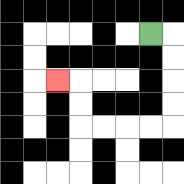{'start': '[6, 1]', 'end': '[2, 3]', 'path_directions': 'R,D,D,D,D,L,L,L,L,U,U,L', 'path_coordinates': '[[6, 1], [7, 1], [7, 2], [7, 3], [7, 4], [7, 5], [6, 5], [5, 5], [4, 5], [3, 5], [3, 4], [3, 3], [2, 3]]'}